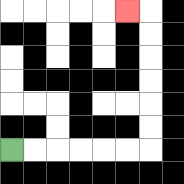{'start': '[0, 6]', 'end': '[5, 0]', 'path_directions': 'R,R,R,R,R,R,U,U,U,U,U,U,L', 'path_coordinates': '[[0, 6], [1, 6], [2, 6], [3, 6], [4, 6], [5, 6], [6, 6], [6, 5], [6, 4], [6, 3], [6, 2], [6, 1], [6, 0], [5, 0]]'}